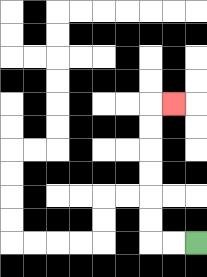{'start': '[8, 10]', 'end': '[7, 4]', 'path_directions': 'L,L,U,U,U,U,U,U,R', 'path_coordinates': '[[8, 10], [7, 10], [6, 10], [6, 9], [6, 8], [6, 7], [6, 6], [6, 5], [6, 4], [7, 4]]'}